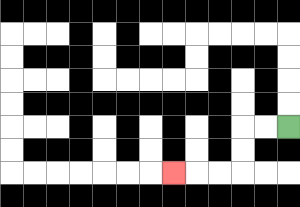{'start': '[12, 5]', 'end': '[7, 7]', 'path_directions': 'L,L,D,D,L,L,L', 'path_coordinates': '[[12, 5], [11, 5], [10, 5], [10, 6], [10, 7], [9, 7], [8, 7], [7, 7]]'}